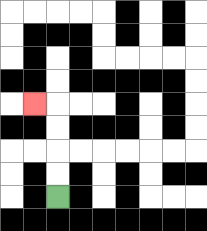{'start': '[2, 8]', 'end': '[1, 4]', 'path_directions': 'U,U,U,U,L', 'path_coordinates': '[[2, 8], [2, 7], [2, 6], [2, 5], [2, 4], [1, 4]]'}